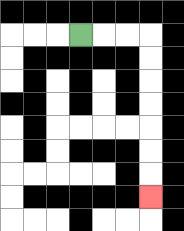{'start': '[3, 1]', 'end': '[6, 8]', 'path_directions': 'R,R,R,D,D,D,D,D,D,D', 'path_coordinates': '[[3, 1], [4, 1], [5, 1], [6, 1], [6, 2], [6, 3], [6, 4], [6, 5], [6, 6], [6, 7], [6, 8]]'}